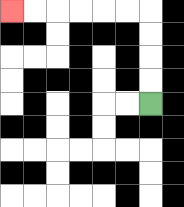{'start': '[6, 4]', 'end': '[0, 0]', 'path_directions': 'U,U,U,U,L,L,L,L,L,L', 'path_coordinates': '[[6, 4], [6, 3], [6, 2], [6, 1], [6, 0], [5, 0], [4, 0], [3, 0], [2, 0], [1, 0], [0, 0]]'}